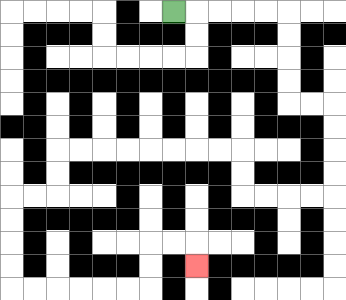{'start': '[7, 0]', 'end': '[8, 11]', 'path_directions': 'R,R,R,R,R,D,D,D,D,R,R,D,D,D,D,L,L,L,L,U,U,L,L,L,L,L,L,L,L,D,D,L,L,D,D,D,D,R,R,R,R,R,R,U,U,R,R,D', 'path_coordinates': '[[7, 0], [8, 0], [9, 0], [10, 0], [11, 0], [12, 0], [12, 1], [12, 2], [12, 3], [12, 4], [13, 4], [14, 4], [14, 5], [14, 6], [14, 7], [14, 8], [13, 8], [12, 8], [11, 8], [10, 8], [10, 7], [10, 6], [9, 6], [8, 6], [7, 6], [6, 6], [5, 6], [4, 6], [3, 6], [2, 6], [2, 7], [2, 8], [1, 8], [0, 8], [0, 9], [0, 10], [0, 11], [0, 12], [1, 12], [2, 12], [3, 12], [4, 12], [5, 12], [6, 12], [6, 11], [6, 10], [7, 10], [8, 10], [8, 11]]'}